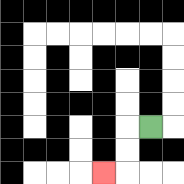{'start': '[6, 5]', 'end': '[4, 7]', 'path_directions': 'L,D,D,L', 'path_coordinates': '[[6, 5], [5, 5], [5, 6], [5, 7], [4, 7]]'}